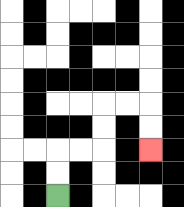{'start': '[2, 8]', 'end': '[6, 6]', 'path_directions': 'U,U,R,R,U,U,R,R,D,D', 'path_coordinates': '[[2, 8], [2, 7], [2, 6], [3, 6], [4, 6], [4, 5], [4, 4], [5, 4], [6, 4], [6, 5], [6, 6]]'}